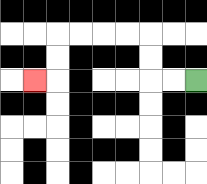{'start': '[8, 3]', 'end': '[1, 3]', 'path_directions': 'L,L,U,U,L,L,L,L,D,D,L', 'path_coordinates': '[[8, 3], [7, 3], [6, 3], [6, 2], [6, 1], [5, 1], [4, 1], [3, 1], [2, 1], [2, 2], [2, 3], [1, 3]]'}